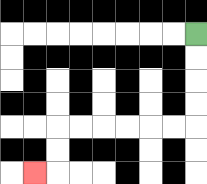{'start': '[8, 1]', 'end': '[1, 7]', 'path_directions': 'D,D,D,D,L,L,L,L,L,L,D,D,L', 'path_coordinates': '[[8, 1], [8, 2], [8, 3], [8, 4], [8, 5], [7, 5], [6, 5], [5, 5], [4, 5], [3, 5], [2, 5], [2, 6], [2, 7], [1, 7]]'}